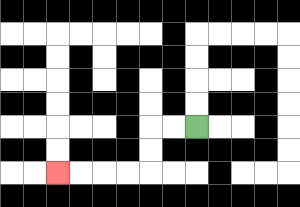{'start': '[8, 5]', 'end': '[2, 7]', 'path_directions': 'L,L,D,D,L,L,L,L', 'path_coordinates': '[[8, 5], [7, 5], [6, 5], [6, 6], [6, 7], [5, 7], [4, 7], [3, 7], [2, 7]]'}